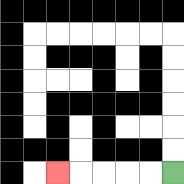{'start': '[7, 7]', 'end': '[2, 7]', 'path_directions': 'L,L,L,L,L', 'path_coordinates': '[[7, 7], [6, 7], [5, 7], [4, 7], [3, 7], [2, 7]]'}